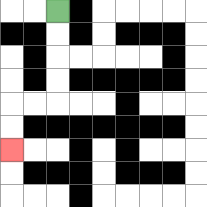{'start': '[2, 0]', 'end': '[0, 6]', 'path_directions': 'D,D,D,D,L,L,D,D', 'path_coordinates': '[[2, 0], [2, 1], [2, 2], [2, 3], [2, 4], [1, 4], [0, 4], [0, 5], [0, 6]]'}